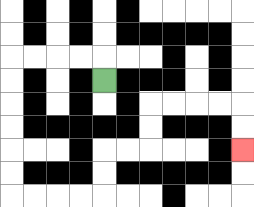{'start': '[4, 3]', 'end': '[10, 6]', 'path_directions': 'U,L,L,L,L,D,D,D,D,D,D,R,R,R,R,U,U,R,R,U,U,R,R,R,R,D,D', 'path_coordinates': '[[4, 3], [4, 2], [3, 2], [2, 2], [1, 2], [0, 2], [0, 3], [0, 4], [0, 5], [0, 6], [0, 7], [0, 8], [1, 8], [2, 8], [3, 8], [4, 8], [4, 7], [4, 6], [5, 6], [6, 6], [6, 5], [6, 4], [7, 4], [8, 4], [9, 4], [10, 4], [10, 5], [10, 6]]'}